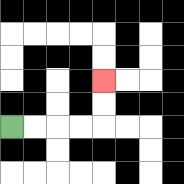{'start': '[0, 5]', 'end': '[4, 3]', 'path_directions': 'R,R,R,R,U,U', 'path_coordinates': '[[0, 5], [1, 5], [2, 5], [3, 5], [4, 5], [4, 4], [4, 3]]'}